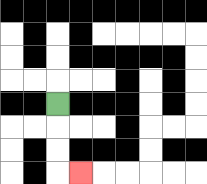{'start': '[2, 4]', 'end': '[3, 7]', 'path_directions': 'D,D,D,R', 'path_coordinates': '[[2, 4], [2, 5], [2, 6], [2, 7], [3, 7]]'}